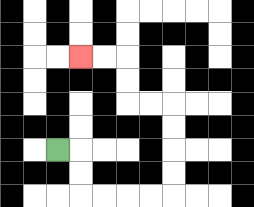{'start': '[2, 6]', 'end': '[3, 2]', 'path_directions': 'R,D,D,R,R,R,R,U,U,U,U,L,L,U,U,L,L', 'path_coordinates': '[[2, 6], [3, 6], [3, 7], [3, 8], [4, 8], [5, 8], [6, 8], [7, 8], [7, 7], [7, 6], [7, 5], [7, 4], [6, 4], [5, 4], [5, 3], [5, 2], [4, 2], [3, 2]]'}